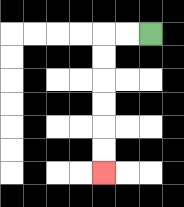{'start': '[6, 1]', 'end': '[4, 7]', 'path_directions': 'L,L,D,D,D,D,D,D', 'path_coordinates': '[[6, 1], [5, 1], [4, 1], [4, 2], [4, 3], [4, 4], [4, 5], [4, 6], [4, 7]]'}